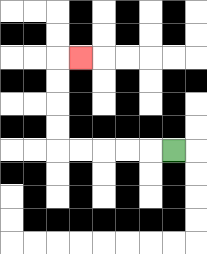{'start': '[7, 6]', 'end': '[3, 2]', 'path_directions': 'L,L,L,L,L,U,U,U,U,R', 'path_coordinates': '[[7, 6], [6, 6], [5, 6], [4, 6], [3, 6], [2, 6], [2, 5], [2, 4], [2, 3], [2, 2], [3, 2]]'}